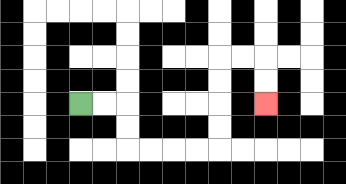{'start': '[3, 4]', 'end': '[11, 4]', 'path_directions': 'R,R,D,D,R,R,R,R,U,U,U,U,R,R,D,D', 'path_coordinates': '[[3, 4], [4, 4], [5, 4], [5, 5], [5, 6], [6, 6], [7, 6], [8, 6], [9, 6], [9, 5], [9, 4], [9, 3], [9, 2], [10, 2], [11, 2], [11, 3], [11, 4]]'}